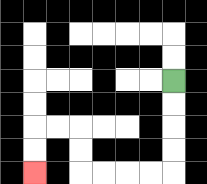{'start': '[7, 3]', 'end': '[1, 7]', 'path_directions': 'D,D,D,D,L,L,L,L,U,U,L,L,D,D', 'path_coordinates': '[[7, 3], [7, 4], [7, 5], [7, 6], [7, 7], [6, 7], [5, 7], [4, 7], [3, 7], [3, 6], [3, 5], [2, 5], [1, 5], [1, 6], [1, 7]]'}